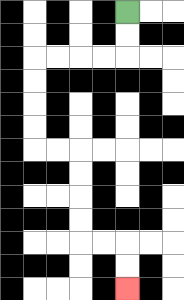{'start': '[5, 0]', 'end': '[5, 12]', 'path_directions': 'D,D,L,L,L,L,D,D,D,D,R,R,D,D,D,D,R,R,D,D', 'path_coordinates': '[[5, 0], [5, 1], [5, 2], [4, 2], [3, 2], [2, 2], [1, 2], [1, 3], [1, 4], [1, 5], [1, 6], [2, 6], [3, 6], [3, 7], [3, 8], [3, 9], [3, 10], [4, 10], [5, 10], [5, 11], [5, 12]]'}